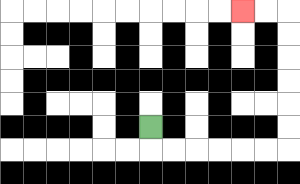{'start': '[6, 5]', 'end': '[10, 0]', 'path_directions': 'D,R,R,R,R,R,R,U,U,U,U,U,U,L,L', 'path_coordinates': '[[6, 5], [6, 6], [7, 6], [8, 6], [9, 6], [10, 6], [11, 6], [12, 6], [12, 5], [12, 4], [12, 3], [12, 2], [12, 1], [12, 0], [11, 0], [10, 0]]'}